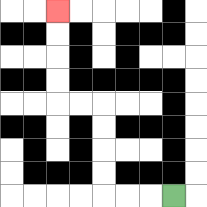{'start': '[7, 8]', 'end': '[2, 0]', 'path_directions': 'L,L,L,U,U,U,U,L,L,U,U,U,U', 'path_coordinates': '[[7, 8], [6, 8], [5, 8], [4, 8], [4, 7], [4, 6], [4, 5], [4, 4], [3, 4], [2, 4], [2, 3], [2, 2], [2, 1], [2, 0]]'}